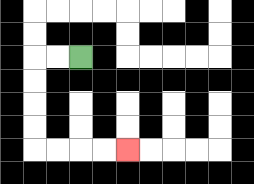{'start': '[3, 2]', 'end': '[5, 6]', 'path_directions': 'L,L,D,D,D,D,R,R,R,R', 'path_coordinates': '[[3, 2], [2, 2], [1, 2], [1, 3], [1, 4], [1, 5], [1, 6], [2, 6], [3, 6], [4, 6], [5, 6]]'}